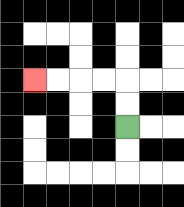{'start': '[5, 5]', 'end': '[1, 3]', 'path_directions': 'U,U,L,L,L,L', 'path_coordinates': '[[5, 5], [5, 4], [5, 3], [4, 3], [3, 3], [2, 3], [1, 3]]'}